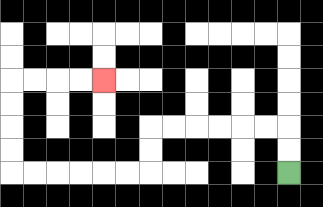{'start': '[12, 7]', 'end': '[4, 3]', 'path_directions': 'U,U,L,L,L,L,L,L,D,D,L,L,L,L,L,L,U,U,U,U,R,R,R,R', 'path_coordinates': '[[12, 7], [12, 6], [12, 5], [11, 5], [10, 5], [9, 5], [8, 5], [7, 5], [6, 5], [6, 6], [6, 7], [5, 7], [4, 7], [3, 7], [2, 7], [1, 7], [0, 7], [0, 6], [0, 5], [0, 4], [0, 3], [1, 3], [2, 3], [3, 3], [4, 3]]'}